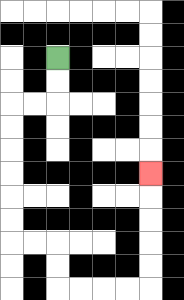{'start': '[2, 2]', 'end': '[6, 7]', 'path_directions': 'D,D,L,L,D,D,D,D,D,D,R,R,D,D,R,R,R,R,U,U,U,U,U', 'path_coordinates': '[[2, 2], [2, 3], [2, 4], [1, 4], [0, 4], [0, 5], [0, 6], [0, 7], [0, 8], [0, 9], [0, 10], [1, 10], [2, 10], [2, 11], [2, 12], [3, 12], [4, 12], [5, 12], [6, 12], [6, 11], [6, 10], [6, 9], [6, 8], [6, 7]]'}